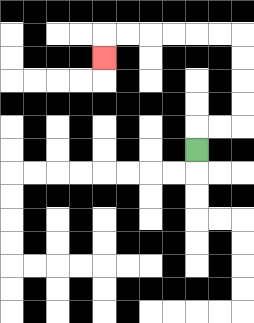{'start': '[8, 6]', 'end': '[4, 2]', 'path_directions': 'U,R,R,U,U,U,U,L,L,L,L,L,L,D', 'path_coordinates': '[[8, 6], [8, 5], [9, 5], [10, 5], [10, 4], [10, 3], [10, 2], [10, 1], [9, 1], [8, 1], [7, 1], [6, 1], [5, 1], [4, 1], [4, 2]]'}